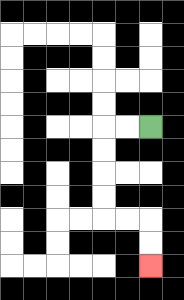{'start': '[6, 5]', 'end': '[6, 11]', 'path_directions': 'L,L,D,D,D,D,R,R,D,D', 'path_coordinates': '[[6, 5], [5, 5], [4, 5], [4, 6], [4, 7], [4, 8], [4, 9], [5, 9], [6, 9], [6, 10], [6, 11]]'}